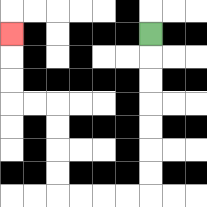{'start': '[6, 1]', 'end': '[0, 1]', 'path_directions': 'D,D,D,D,D,D,D,L,L,L,L,U,U,U,U,L,L,U,U,U', 'path_coordinates': '[[6, 1], [6, 2], [6, 3], [6, 4], [6, 5], [6, 6], [6, 7], [6, 8], [5, 8], [4, 8], [3, 8], [2, 8], [2, 7], [2, 6], [2, 5], [2, 4], [1, 4], [0, 4], [0, 3], [0, 2], [0, 1]]'}